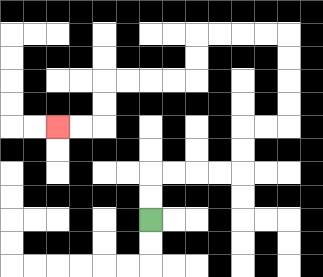{'start': '[6, 9]', 'end': '[2, 5]', 'path_directions': 'U,U,R,R,R,R,U,U,R,R,U,U,U,U,L,L,L,L,D,D,L,L,L,L,D,D,L,L', 'path_coordinates': '[[6, 9], [6, 8], [6, 7], [7, 7], [8, 7], [9, 7], [10, 7], [10, 6], [10, 5], [11, 5], [12, 5], [12, 4], [12, 3], [12, 2], [12, 1], [11, 1], [10, 1], [9, 1], [8, 1], [8, 2], [8, 3], [7, 3], [6, 3], [5, 3], [4, 3], [4, 4], [4, 5], [3, 5], [2, 5]]'}